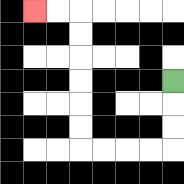{'start': '[7, 3]', 'end': '[1, 0]', 'path_directions': 'D,D,D,L,L,L,L,U,U,U,U,U,U,L,L', 'path_coordinates': '[[7, 3], [7, 4], [7, 5], [7, 6], [6, 6], [5, 6], [4, 6], [3, 6], [3, 5], [3, 4], [3, 3], [3, 2], [3, 1], [3, 0], [2, 0], [1, 0]]'}